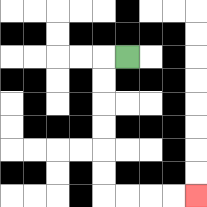{'start': '[5, 2]', 'end': '[8, 8]', 'path_directions': 'L,D,D,D,D,D,D,R,R,R,R', 'path_coordinates': '[[5, 2], [4, 2], [4, 3], [4, 4], [4, 5], [4, 6], [4, 7], [4, 8], [5, 8], [6, 8], [7, 8], [8, 8]]'}